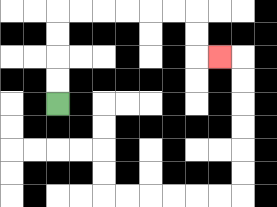{'start': '[2, 4]', 'end': '[9, 2]', 'path_directions': 'U,U,U,U,R,R,R,R,R,R,D,D,R', 'path_coordinates': '[[2, 4], [2, 3], [2, 2], [2, 1], [2, 0], [3, 0], [4, 0], [5, 0], [6, 0], [7, 0], [8, 0], [8, 1], [8, 2], [9, 2]]'}